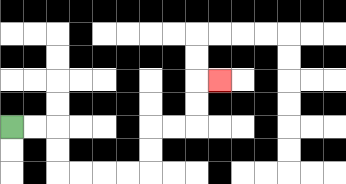{'start': '[0, 5]', 'end': '[9, 3]', 'path_directions': 'R,R,D,D,R,R,R,R,U,U,R,R,U,U,R', 'path_coordinates': '[[0, 5], [1, 5], [2, 5], [2, 6], [2, 7], [3, 7], [4, 7], [5, 7], [6, 7], [6, 6], [6, 5], [7, 5], [8, 5], [8, 4], [8, 3], [9, 3]]'}